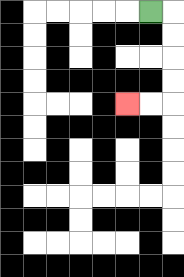{'start': '[6, 0]', 'end': '[5, 4]', 'path_directions': 'R,D,D,D,D,L,L', 'path_coordinates': '[[6, 0], [7, 0], [7, 1], [7, 2], [7, 3], [7, 4], [6, 4], [5, 4]]'}